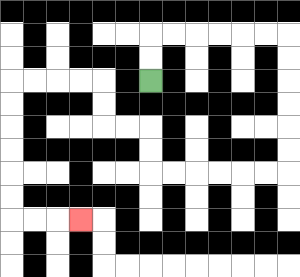{'start': '[6, 3]', 'end': '[3, 9]', 'path_directions': 'U,U,R,R,R,R,R,R,D,D,D,D,D,D,L,L,L,L,L,L,U,U,L,L,U,U,L,L,L,L,D,D,D,D,D,D,R,R,R', 'path_coordinates': '[[6, 3], [6, 2], [6, 1], [7, 1], [8, 1], [9, 1], [10, 1], [11, 1], [12, 1], [12, 2], [12, 3], [12, 4], [12, 5], [12, 6], [12, 7], [11, 7], [10, 7], [9, 7], [8, 7], [7, 7], [6, 7], [6, 6], [6, 5], [5, 5], [4, 5], [4, 4], [4, 3], [3, 3], [2, 3], [1, 3], [0, 3], [0, 4], [0, 5], [0, 6], [0, 7], [0, 8], [0, 9], [1, 9], [2, 9], [3, 9]]'}